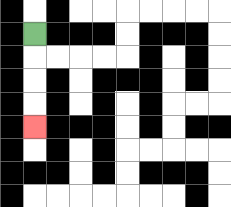{'start': '[1, 1]', 'end': '[1, 5]', 'path_directions': 'D,D,D,D', 'path_coordinates': '[[1, 1], [1, 2], [1, 3], [1, 4], [1, 5]]'}